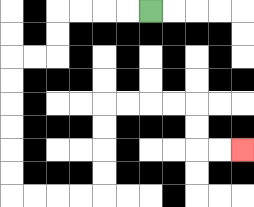{'start': '[6, 0]', 'end': '[10, 6]', 'path_directions': 'L,L,L,L,D,D,L,L,D,D,D,D,D,D,R,R,R,R,U,U,U,U,R,R,R,R,D,D,R,R', 'path_coordinates': '[[6, 0], [5, 0], [4, 0], [3, 0], [2, 0], [2, 1], [2, 2], [1, 2], [0, 2], [0, 3], [0, 4], [0, 5], [0, 6], [0, 7], [0, 8], [1, 8], [2, 8], [3, 8], [4, 8], [4, 7], [4, 6], [4, 5], [4, 4], [5, 4], [6, 4], [7, 4], [8, 4], [8, 5], [8, 6], [9, 6], [10, 6]]'}